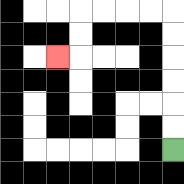{'start': '[7, 6]', 'end': '[2, 2]', 'path_directions': 'U,U,U,U,U,U,L,L,L,L,D,D,L', 'path_coordinates': '[[7, 6], [7, 5], [7, 4], [7, 3], [7, 2], [7, 1], [7, 0], [6, 0], [5, 0], [4, 0], [3, 0], [3, 1], [3, 2], [2, 2]]'}